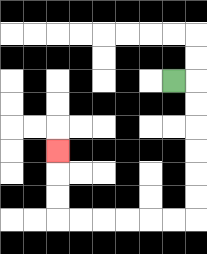{'start': '[7, 3]', 'end': '[2, 6]', 'path_directions': 'R,D,D,D,D,D,D,L,L,L,L,L,L,U,U,U', 'path_coordinates': '[[7, 3], [8, 3], [8, 4], [8, 5], [8, 6], [8, 7], [8, 8], [8, 9], [7, 9], [6, 9], [5, 9], [4, 9], [3, 9], [2, 9], [2, 8], [2, 7], [2, 6]]'}